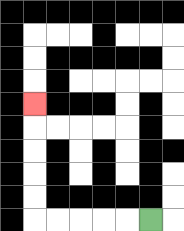{'start': '[6, 9]', 'end': '[1, 4]', 'path_directions': 'L,L,L,L,L,U,U,U,U,U', 'path_coordinates': '[[6, 9], [5, 9], [4, 9], [3, 9], [2, 9], [1, 9], [1, 8], [1, 7], [1, 6], [1, 5], [1, 4]]'}